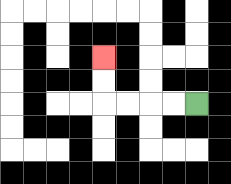{'start': '[8, 4]', 'end': '[4, 2]', 'path_directions': 'L,L,L,L,U,U', 'path_coordinates': '[[8, 4], [7, 4], [6, 4], [5, 4], [4, 4], [4, 3], [4, 2]]'}